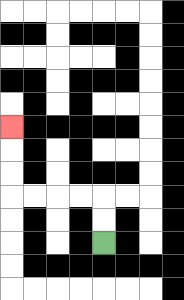{'start': '[4, 10]', 'end': '[0, 5]', 'path_directions': 'U,U,L,L,L,L,U,U,U', 'path_coordinates': '[[4, 10], [4, 9], [4, 8], [3, 8], [2, 8], [1, 8], [0, 8], [0, 7], [0, 6], [0, 5]]'}